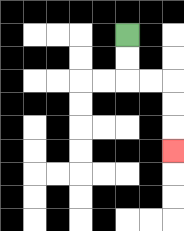{'start': '[5, 1]', 'end': '[7, 6]', 'path_directions': 'D,D,R,R,D,D,D', 'path_coordinates': '[[5, 1], [5, 2], [5, 3], [6, 3], [7, 3], [7, 4], [7, 5], [7, 6]]'}